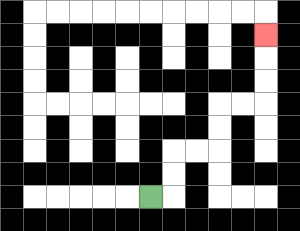{'start': '[6, 8]', 'end': '[11, 1]', 'path_directions': 'R,U,U,R,R,U,U,R,R,U,U,U', 'path_coordinates': '[[6, 8], [7, 8], [7, 7], [7, 6], [8, 6], [9, 6], [9, 5], [9, 4], [10, 4], [11, 4], [11, 3], [11, 2], [11, 1]]'}